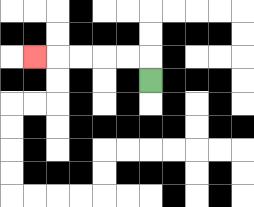{'start': '[6, 3]', 'end': '[1, 2]', 'path_directions': 'U,L,L,L,L,L', 'path_coordinates': '[[6, 3], [6, 2], [5, 2], [4, 2], [3, 2], [2, 2], [1, 2]]'}